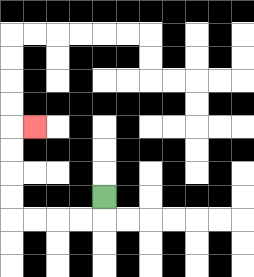{'start': '[4, 8]', 'end': '[1, 5]', 'path_directions': 'D,L,L,L,L,U,U,U,U,R', 'path_coordinates': '[[4, 8], [4, 9], [3, 9], [2, 9], [1, 9], [0, 9], [0, 8], [0, 7], [0, 6], [0, 5], [1, 5]]'}